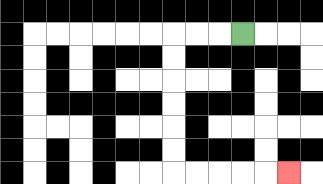{'start': '[10, 1]', 'end': '[12, 7]', 'path_directions': 'L,L,L,D,D,D,D,D,D,R,R,R,R,R', 'path_coordinates': '[[10, 1], [9, 1], [8, 1], [7, 1], [7, 2], [7, 3], [7, 4], [7, 5], [7, 6], [7, 7], [8, 7], [9, 7], [10, 7], [11, 7], [12, 7]]'}